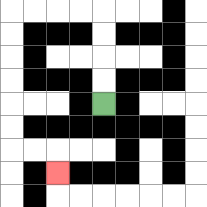{'start': '[4, 4]', 'end': '[2, 7]', 'path_directions': 'U,U,U,U,L,L,L,L,D,D,D,D,D,D,R,R,D', 'path_coordinates': '[[4, 4], [4, 3], [4, 2], [4, 1], [4, 0], [3, 0], [2, 0], [1, 0], [0, 0], [0, 1], [0, 2], [0, 3], [0, 4], [0, 5], [0, 6], [1, 6], [2, 6], [2, 7]]'}